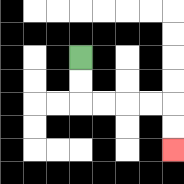{'start': '[3, 2]', 'end': '[7, 6]', 'path_directions': 'D,D,R,R,R,R,D,D', 'path_coordinates': '[[3, 2], [3, 3], [3, 4], [4, 4], [5, 4], [6, 4], [7, 4], [7, 5], [7, 6]]'}